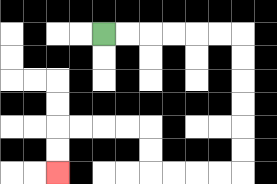{'start': '[4, 1]', 'end': '[2, 7]', 'path_directions': 'R,R,R,R,R,R,D,D,D,D,D,D,L,L,L,L,U,U,L,L,L,L,D,D', 'path_coordinates': '[[4, 1], [5, 1], [6, 1], [7, 1], [8, 1], [9, 1], [10, 1], [10, 2], [10, 3], [10, 4], [10, 5], [10, 6], [10, 7], [9, 7], [8, 7], [7, 7], [6, 7], [6, 6], [6, 5], [5, 5], [4, 5], [3, 5], [2, 5], [2, 6], [2, 7]]'}